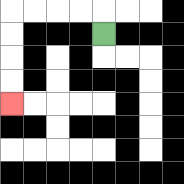{'start': '[4, 1]', 'end': '[0, 4]', 'path_directions': 'U,L,L,L,L,D,D,D,D', 'path_coordinates': '[[4, 1], [4, 0], [3, 0], [2, 0], [1, 0], [0, 0], [0, 1], [0, 2], [0, 3], [0, 4]]'}